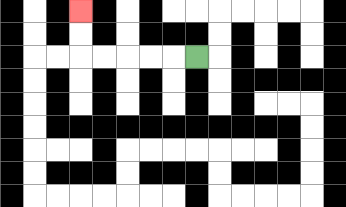{'start': '[8, 2]', 'end': '[3, 0]', 'path_directions': 'L,L,L,L,L,U,U', 'path_coordinates': '[[8, 2], [7, 2], [6, 2], [5, 2], [4, 2], [3, 2], [3, 1], [3, 0]]'}